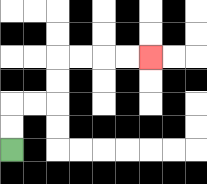{'start': '[0, 6]', 'end': '[6, 2]', 'path_directions': 'U,U,R,R,U,U,R,R,R,R', 'path_coordinates': '[[0, 6], [0, 5], [0, 4], [1, 4], [2, 4], [2, 3], [2, 2], [3, 2], [4, 2], [5, 2], [6, 2]]'}